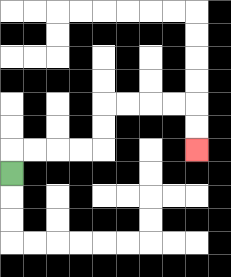{'start': '[0, 7]', 'end': '[8, 6]', 'path_directions': 'U,R,R,R,R,U,U,R,R,R,R,D,D', 'path_coordinates': '[[0, 7], [0, 6], [1, 6], [2, 6], [3, 6], [4, 6], [4, 5], [4, 4], [5, 4], [6, 4], [7, 4], [8, 4], [8, 5], [8, 6]]'}